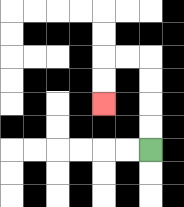{'start': '[6, 6]', 'end': '[4, 4]', 'path_directions': 'U,U,U,U,L,L,D,D', 'path_coordinates': '[[6, 6], [6, 5], [6, 4], [6, 3], [6, 2], [5, 2], [4, 2], [4, 3], [4, 4]]'}